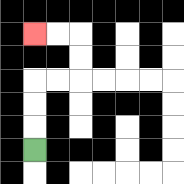{'start': '[1, 6]', 'end': '[1, 1]', 'path_directions': 'U,U,U,R,R,U,U,L,L', 'path_coordinates': '[[1, 6], [1, 5], [1, 4], [1, 3], [2, 3], [3, 3], [3, 2], [3, 1], [2, 1], [1, 1]]'}